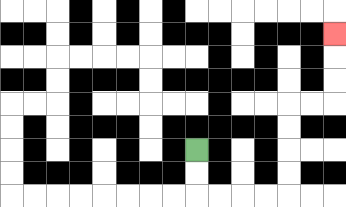{'start': '[8, 6]', 'end': '[14, 1]', 'path_directions': 'D,D,R,R,R,R,U,U,U,U,R,R,U,U,U', 'path_coordinates': '[[8, 6], [8, 7], [8, 8], [9, 8], [10, 8], [11, 8], [12, 8], [12, 7], [12, 6], [12, 5], [12, 4], [13, 4], [14, 4], [14, 3], [14, 2], [14, 1]]'}